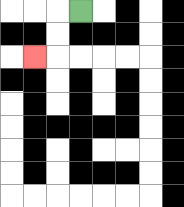{'start': '[3, 0]', 'end': '[1, 2]', 'path_directions': 'L,D,D,L', 'path_coordinates': '[[3, 0], [2, 0], [2, 1], [2, 2], [1, 2]]'}